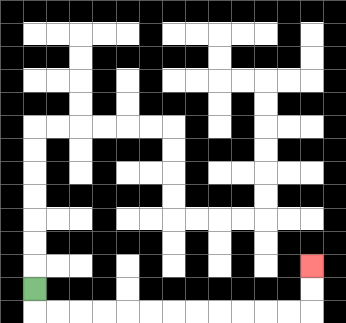{'start': '[1, 12]', 'end': '[13, 11]', 'path_directions': 'D,R,R,R,R,R,R,R,R,R,R,R,R,U,U', 'path_coordinates': '[[1, 12], [1, 13], [2, 13], [3, 13], [4, 13], [5, 13], [6, 13], [7, 13], [8, 13], [9, 13], [10, 13], [11, 13], [12, 13], [13, 13], [13, 12], [13, 11]]'}